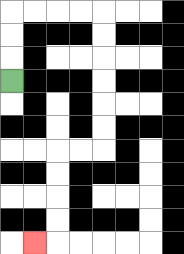{'start': '[0, 3]', 'end': '[1, 10]', 'path_directions': 'U,U,U,R,R,R,R,D,D,D,D,D,D,L,L,D,D,D,D,L', 'path_coordinates': '[[0, 3], [0, 2], [0, 1], [0, 0], [1, 0], [2, 0], [3, 0], [4, 0], [4, 1], [4, 2], [4, 3], [4, 4], [4, 5], [4, 6], [3, 6], [2, 6], [2, 7], [2, 8], [2, 9], [2, 10], [1, 10]]'}